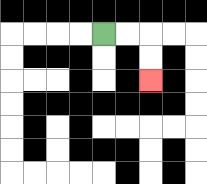{'start': '[4, 1]', 'end': '[6, 3]', 'path_directions': 'R,R,D,D', 'path_coordinates': '[[4, 1], [5, 1], [6, 1], [6, 2], [6, 3]]'}